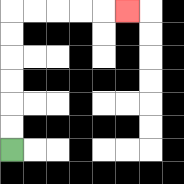{'start': '[0, 6]', 'end': '[5, 0]', 'path_directions': 'U,U,U,U,U,U,R,R,R,R,R', 'path_coordinates': '[[0, 6], [0, 5], [0, 4], [0, 3], [0, 2], [0, 1], [0, 0], [1, 0], [2, 0], [3, 0], [4, 0], [5, 0]]'}